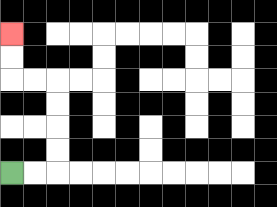{'start': '[0, 7]', 'end': '[0, 1]', 'path_directions': 'R,R,U,U,U,U,L,L,U,U', 'path_coordinates': '[[0, 7], [1, 7], [2, 7], [2, 6], [2, 5], [2, 4], [2, 3], [1, 3], [0, 3], [0, 2], [0, 1]]'}